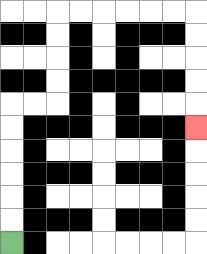{'start': '[0, 10]', 'end': '[8, 5]', 'path_directions': 'U,U,U,U,U,U,R,R,U,U,U,U,R,R,R,R,R,R,D,D,D,D,D', 'path_coordinates': '[[0, 10], [0, 9], [0, 8], [0, 7], [0, 6], [0, 5], [0, 4], [1, 4], [2, 4], [2, 3], [2, 2], [2, 1], [2, 0], [3, 0], [4, 0], [5, 0], [6, 0], [7, 0], [8, 0], [8, 1], [8, 2], [8, 3], [8, 4], [8, 5]]'}